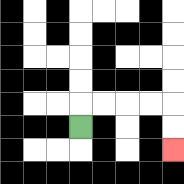{'start': '[3, 5]', 'end': '[7, 6]', 'path_directions': 'U,R,R,R,R,D,D', 'path_coordinates': '[[3, 5], [3, 4], [4, 4], [5, 4], [6, 4], [7, 4], [7, 5], [7, 6]]'}